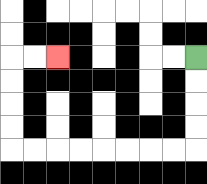{'start': '[8, 2]', 'end': '[2, 2]', 'path_directions': 'D,D,D,D,L,L,L,L,L,L,L,L,U,U,U,U,R,R', 'path_coordinates': '[[8, 2], [8, 3], [8, 4], [8, 5], [8, 6], [7, 6], [6, 6], [5, 6], [4, 6], [3, 6], [2, 6], [1, 6], [0, 6], [0, 5], [0, 4], [0, 3], [0, 2], [1, 2], [2, 2]]'}